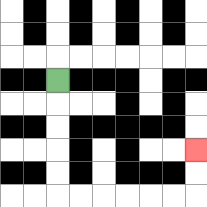{'start': '[2, 3]', 'end': '[8, 6]', 'path_directions': 'D,D,D,D,D,R,R,R,R,R,R,U,U', 'path_coordinates': '[[2, 3], [2, 4], [2, 5], [2, 6], [2, 7], [2, 8], [3, 8], [4, 8], [5, 8], [6, 8], [7, 8], [8, 8], [8, 7], [8, 6]]'}